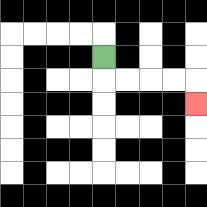{'start': '[4, 2]', 'end': '[8, 4]', 'path_directions': 'D,R,R,R,R,D', 'path_coordinates': '[[4, 2], [4, 3], [5, 3], [6, 3], [7, 3], [8, 3], [8, 4]]'}